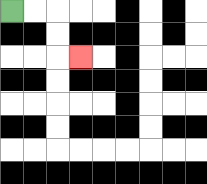{'start': '[0, 0]', 'end': '[3, 2]', 'path_directions': 'R,R,D,D,R', 'path_coordinates': '[[0, 0], [1, 0], [2, 0], [2, 1], [2, 2], [3, 2]]'}